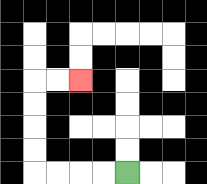{'start': '[5, 7]', 'end': '[3, 3]', 'path_directions': 'L,L,L,L,U,U,U,U,R,R', 'path_coordinates': '[[5, 7], [4, 7], [3, 7], [2, 7], [1, 7], [1, 6], [1, 5], [1, 4], [1, 3], [2, 3], [3, 3]]'}